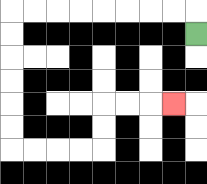{'start': '[8, 1]', 'end': '[7, 4]', 'path_directions': 'U,L,L,L,L,L,L,L,L,D,D,D,D,D,D,R,R,R,R,U,U,R,R,R', 'path_coordinates': '[[8, 1], [8, 0], [7, 0], [6, 0], [5, 0], [4, 0], [3, 0], [2, 0], [1, 0], [0, 0], [0, 1], [0, 2], [0, 3], [0, 4], [0, 5], [0, 6], [1, 6], [2, 6], [3, 6], [4, 6], [4, 5], [4, 4], [5, 4], [6, 4], [7, 4]]'}